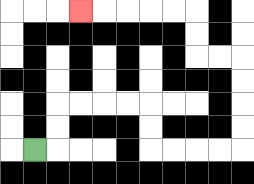{'start': '[1, 6]', 'end': '[3, 0]', 'path_directions': 'R,U,U,R,R,R,R,D,D,R,R,R,R,U,U,U,U,L,L,U,U,L,L,L,L,L', 'path_coordinates': '[[1, 6], [2, 6], [2, 5], [2, 4], [3, 4], [4, 4], [5, 4], [6, 4], [6, 5], [6, 6], [7, 6], [8, 6], [9, 6], [10, 6], [10, 5], [10, 4], [10, 3], [10, 2], [9, 2], [8, 2], [8, 1], [8, 0], [7, 0], [6, 0], [5, 0], [4, 0], [3, 0]]'}